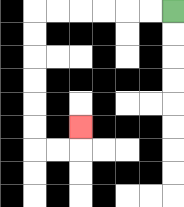{'start': '[7, 0]', 'end': '[3, 5]', 'path_directions': 'L,L,L,L,L,L,D,D,D,D,D,D,R,R,U', 'path_coordinates': '[[7, 0], [6, 0], [5, 0], [4, 0], [3, 0], [2, 0], [1, 0], [1, 1], [1, 2], [1, 3], [1, 4], [1, 5], [1, 6], [2, 6], [3, 6], [3, 5]]'}